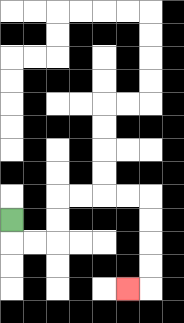{'start': '[0, 9]', 'end': '[5, 12]', 'path_directions': 'D,R,R,U,U,R,R,R,R,D,D,D,D,L', 'path_coordinates': '[[0, 9], [0, 10], [1, 10], [2, 10], [2, 9], [2, 8], [3, 8], [4, 8], [5, 8], [6, 8], [6, 9], [6, 10], [6, 11], [6, 12], [5, 12]]'}